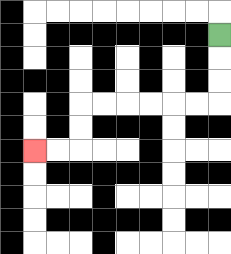{'start': '[9, 1]', 'end': '[1, 6]', 'path_directions': 'D,D,D,L,L,L,L,L,L,D,D,L,L', 'path_coordinates': '[[9, 1], [9, 2], [9, 3], [9, 4], [8, 4], [7, 4], [6, 4], [5, 4], [4, 4], [3, 4], [3, 5], [3, 6], [2, 6], [1, 6]]'}